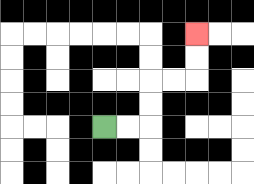{'start': '[4, 5]', 'end': '[8, 1]', 'path_directions': 'R,R,U,U,R,R,U,U', 'path_coordinates': '[[4, 5], [5, 5], [6, 5], [6, 4], [6, 3], [7, 3], [8, 3], [8, 2], [8, 1]]'}